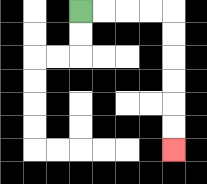{'start': '[3, 0]', 'end': '[7, 6]', 'path_directions': 'R,R,R,R,D,D,D,D,D,D', 'path_coordinates': '[[3, 0], [4, 0], [5, 0], [6, 0], [7, 0], [7, 1], [7, 2], [7, 3], [7, 4], [7, 5], [7, 6]]'}